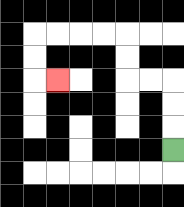{'start': '[7, 6]', 'end': '[2, 3]', 'path_directions': 'U,U,U,L,L,U,U,L,L,L,L,D,D,R', 'path_coordinates': '[[7, 6], [7, 5], [7, 4], [7, 3], [6, 3], [5, 3], [5, 2], [5, 1], [4, 1], [3, 1], [2, 1], [1, 1], [1, 2], [1, 3], [2, 3]]'}